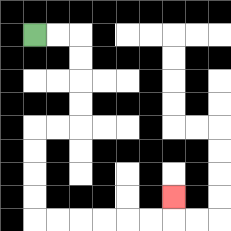{'start': '[1, 1]', 'end': '[7, 8]', 'path_directions': 'R,R,D,D,D,D,L,L,D,D,D,D,R,R,R,R,R,R,U', 'path_coordinates': '[[1, 1], [2, 1], [3, 1], [3, 2], [3, 3], [3, 4], [3, 5], [2, 5], [1, 5], [1, 6], [1, 7], [1, 8], [1, 9], [2, 9], [3, 9], [4, 9], [5, 9], [6, 9], [7, 9], [7, 8]]'}